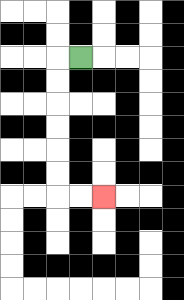{'start': '[3, 2]', 'end': '[4, 8]', 'path_directions': 'L,D,D,D,D,D,D,R,R', 'path_coordinates': '[[3, 2], [2, 2], [2, 3], [2, 4], [2, 5], [2, 6], [2, 7], [2, 8], [3, 8], [4, 8]]'}